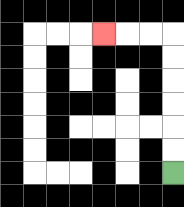{'start': '[7, 7]', 'end': '[4, 1]', 'path_directions': 'U,U,U,U,U,U,L,L,L', 'path_coordinates': '[[7, 7], [7, 6], [7, 5], [7, 4], [7, 3], [7, 2], [7, 1], [6, 1], [5, 1], [4, 1]]'}